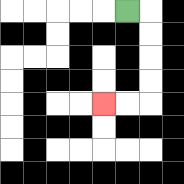{'start': '[5, 0]', 'end': '[4, 4]', 'path_directions': 'R,D,D,D,D,L,L', 'path_coordinates': '[[5, 0], [6, 0], [6, 1], [6, 2], [6, 3], [6, 4], [5, 4], [4, 4]]'}